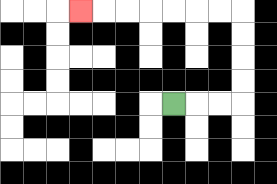{'start': '[7, 4]', 'end': '[3, 0]', 'path_directions': 'R,R,R,U,U,U,U,L,L,L,L,L,L,L', 'path_coordinates': '[[7, 4], [8, 4], [9, 4], [10, 4], [10, 3], [10, 2], [10, 1], [10, 0], [9, 0], [8, 0], [7, 0], [6, 0], [5, 0], [4, 0], [3, 0]]'}